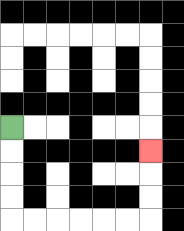{'start': '[0, 5]', 'end': '[6, 6]', 'path_directions': 'D,D,D,D,R,R,R,R,R,R,U,U,U', 'path_coordinates': '[[0, 5], [0, 6], [0, 7], [0, 8], [0, 9], [1, 9], [2, 9], [3, 9], [4, 9], [5, 9], [6, 9], [6, 8], [6, 7], [6, 6]]'}